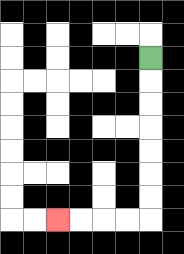{'start': '[6, 2]', 'end': '[2, 9]', 'path_directions': 'D,D,D,D,D,D,D,L,L,L,L', 'path_coordinates': '[[6, 2], [6, 3], [6, 4], [6, 5], [6, 6], [6, 7], [6, 8], [6, 9], [5, 9], [4, 9], [3, 9], [2, 9]]'}